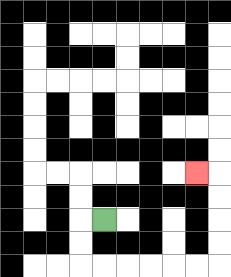{'start': '[4, 9]', 'end': '[8, 7]', 'path_directions': 'L,D,D,R,R,R,R,R,R,U,U,U,U,L', 'path_coordinates': '[[4, 9], [3, 9], [3, 10], [3, 11], [4, 11], [5, 11], [6, 11], [7, 11], [8, 11], [9, 11], [9, 10], [9, 9], [9, 8], [9, 7], [8, 7]]'}